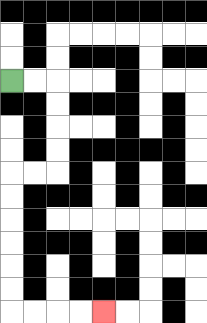{'start': '[0, 3]', 'end': '[4, 13]', 'path_directions': 'R,R,D,D,D,D,L,L,D,D,D,D,D,D,R,R,R,R', 'path_coordinates': '[[0, 3], [1, 3], [2, 3], [2, 4], [2, 5], [2, 6], [2, 7], [1, 7], [0, 7], [0, 8], [0, 9], [0, 10], [0, 11], [0, 12], [0, 13], [1, 13], [2, 13], [3, 13], [4, 13]]'}